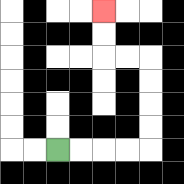{'start': '[2, 6]', 'end': '[4, 0]', 'path_directions': 'R,R,R,R,U,U,U,U,L,L,U,U', 'path_coordinates': '[[2, 6], [3, 6], [4, 6], [5, 6], [6, 6], [6, 5], [6, 4], [6, 3], [6, 2], [5, 2], [4, 2], [4, 1], [4, 0]]'}